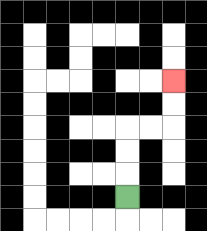{'start': '[5, 8]', 'end': '[7, 3]', 'path_directions': 'U,U,U,R,R,U,U', 'path_coordinates': '[[5, 8], [5, 7], [5, 6], [5, 5], [6, 5], [7, 5], [7, 4], [7, 3]]'}